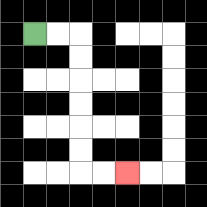{'start': '[1, 1]', 'end': '[5, 7]', 'path_directions': 'R,R,D,D,D,D,D,D,R,R', 'path_coordinates': '[[1, 1], [2, 1], [3, 1], [3, 2], [3, 3], [3, 4], [3, 5], [3, 6], [3, 7], [4, 7], [5, 7]]'}